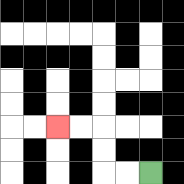{'start': '[6, 7]', 'end': '[2, 5]', 'path_directions': 'L,L,U,U,L,L', 'path_coordinates': '[[6, 7], [5, 7], [4, 7], [4, 6], [4, 5], [3, 5], [2, 5]]'}